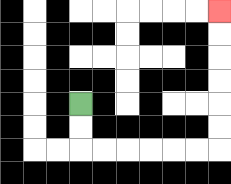{'start': '[3, 4]', 'end': '[9, 0]', 'path_directions': 'D,D,R,R,R,R,R,R,U,U,U,U,U,U', 'path_coordinates': '[[3, 4], [3, 5], [3, 6], [4, 6], [5, 6], [6, 6], [7, 6], [8, 6], [9, 6], [9, 5], [9, 4], [9, 3], [9, 2], [9, 1], [9, 0]]'}